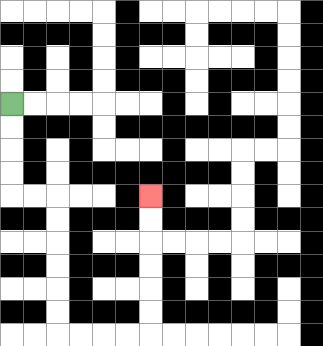{'start': '[0, 4]', 'end': '[6, 8]', 'path_directions': 'D,D,D,D,R,R,D,D,D,D,D,D,R,R,R,R,U,U,U,U,U,U', 'path_coordinates': '[[0, 4], [0, 5], [0, 6], [0, 7], [0, 8], [1, 8], [2, 8], [2, 9], [2, 10], [2, 11], [2, 12], [2, 13], [2, 14], [3, 14], [4, 14], [5, 14], [6, 14], [6, 13], [6, 12], [6, 11], [6, 10], [6, 9], [6, 8]]'}